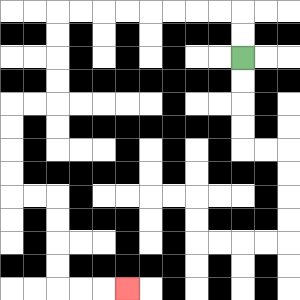{'start': '[10, 2]', 'end': '[5, 12]', 'path_directions': 'U,U,L,L,L,L,L,L,L,L,D,D,D,D,L,L,D,D,D,D,R,R,D,D,D,D,R,R,R', 'path_coordinates': '[[10, 2], [10, 1], [10, 0], [9, 0], [8, 0], [7, 0], [6, 0], [5, 0], [4, 0], [3, 0], [2, 0], [2, 1], [2, 2], [2, 3], [2, 4], [1, 4], [0, 4], [0, 5], [0, 6], [0, 7], [0, 8], [1, 8], [2, 8], [2, 9], [2, 10], [2, 11], [2, 12], [3, 12], [4, 12], [5, 12]]'}